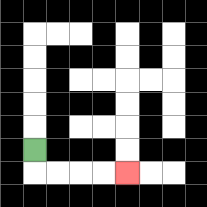{'start': '[1, 6]', 'end': '[5, 7]', 'path_directions': 'D,R,R,R,R', 'path_coordinates': '[[1, 6], [1, 7], [2, 7], [3, 7], [4, 7], [5, 7]]'}